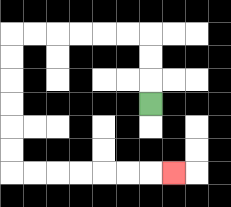{'start': '[6, 4]', 'end': '[7, 7]', 'path_directions': 'U,U,U,L,L,L,L,L,L,D,D,D,D,D,D,R,R,R,R,R,R,R', 'path_coordinates': '[[6, 4], [6, 3], [6, 2], [6, 1], [5, 1], [4, 1], [3, 1], [2, 1], [1, 1], [0, 1], [0, 2], [0, 3], [0, 4], [0, 5], [0, 6], [0, 7], [1, 7], [2, 7], [3, 7], [4, 7], [5, 7], [6, 7], [7, 7]]'}